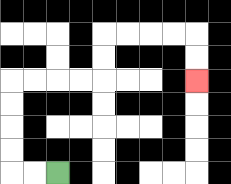{'start': '[2, 7]', 'end': '[8, 3]', 'path_directions': 'L,L,U,U,U,U,R,R,R,R,U,U,R,R,R,R,D,D', 'path_coordinates': '[[2, 7], [1, 7], [0, 7], [0, 6], [0, 5], [0, 4], [0, 3], [1, 3], [2, 3], [3, 3], [4, 3], [4, 2], [4, 1], [5, 1], [6, 1], [7, 1], [8, 1], [8, 2], [8, 3]]'}